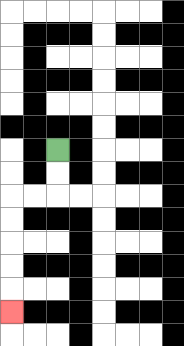{'start': '[2, 6]', 'end': '[0, 13]', 'path_directions': 'D,D,L,L,D,D,D,D,D', 'path_coordinates': '[[2, 6], [2, 7], [2, 8], [1, 8], [0, 8], [0, 9], [0, 10], [0, 11], [0, 12], [0, 13]]'}